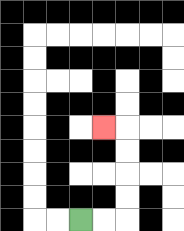{'start': '[3, 9]', 'end': '[4, 5]', 'path_directions': 'R,R,U,U,U,U,L', 'path_coordinates': '[[3, 9], [4, 9], [5, 9], [5, 8], [5, 7], [5, 6], [5, 5], [4, 5]]'}